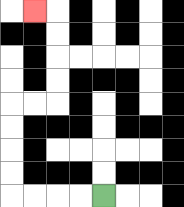{'start': '[4, 8]', 'end': '[1, 0]', 'path_directions': 'L,L,L,L,U,U,U,U,R,R,U,U,U,U,L', 'path_coordinates': '[[4, 8], [3, 8], [2, 8], [1, 8], [0, 8], [0, 7], [0, 6], [0, 5], [0, 4], [1, 4], [2, 4], [2, 3], [2, 2], [2, 1], [2, 0], [1, 0]]'}